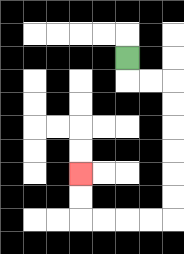{'start': '[5, 2]', 'end': '[3, 7]', 'path_directions': 'D,R,R,D,D,D,D,D,D,L,L,L,L,U,U', 'path_coordinates': '[[5, 2], [5, 3], [6, 3], [7, 3], [7, 4], [7, 5], [7, 6], [7, 7], [7, 8], [7, 9], [6, 9], [5, 9], [4, 9], [3, 9], [3, 8], [3, 7]]'}